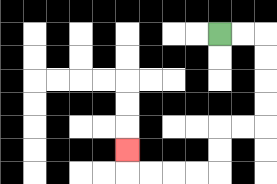{'start': '[9, 1]', 'end': '[5, 6]', 'path_directions': 'R,R,D,D,D,D,L,L,D,D,L,L,L,L,U', 'path_coordinates': '[[9, 1], [10, 1], [11, 1], [11, 2], [11, 3], [11, 4], [11, 5], [10, 5], [9, 5], [9, 6], [9, 7], [8, 7], [7, 7], [6, 7], [5, 7], [5, 6]]'}